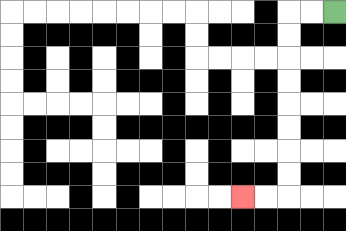{'start': '[14, 0]', 'end': '[10, 8]', 'path_directions': 'L,L,D,D,D,D,D,D,D,D,L,L', 'path_coordinates': '[[14, 0], [13, 0], [12, 0], [12, 1], [12, 2], [12, 3], [12, 4], [12, 5], [12, 6], [12, 7], [12, 8], [11, 8], [10, 8]]'}